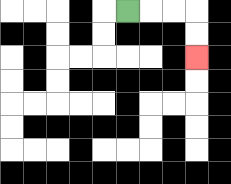{'start': '[5, 0]', 'end': '[8, 2]', 'path_directions': 'R,R,R,D,D', 'path_coordinates': '[[5, 0], [6, 0], [7, 0], [8, 0], [8, 1], [8, 2]]'}